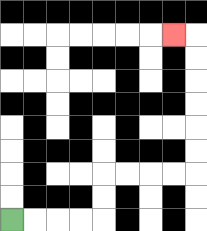{'start': '[0, 9]', 'end': '[7, 1]', 'path_directions': 'R,R,R,R,U,U,R,R,R,R,U,U,U,U,U,U,L', 'path_coordinates': '[[0, 9], [1, 9], [2, 9], [3, 9], [4, 9], [4, 8], [4, 7], [5, 7], [6, 7], [7, 7], [8, 7], [8, 6], [8, 5], [8, 4], [8, 3], [8, 2], [8, 1], [7, 1]]'}